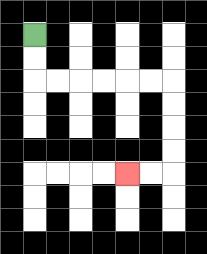{'start': '[1, 1]', 'end': '[5, 7]', 'path_directions': 'D,D,R,R,R,R,R,R,D,D,D,D,L,L', 'path_coordinates': '[[1, 1], [1, 2], [1, 3], [2, 3], [3, 3], [4, 3], [5, 3], [6, 3], [7, 3], [7, 4], [7, 5], [7, 6], [7, 7], [6, 7], [5, 7]]'}